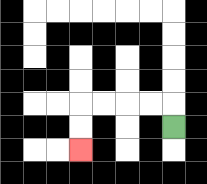{'start': '[7, 5]', 'end': '[3, 6]', 'path_directions': 'U,L,L,L,L,D,D', 'path_coordinates': '[[7, 5], [7, 4], [6, 4], [5, 4], [4, 4], [3, 4], [3, 5], [3, 6]]'}